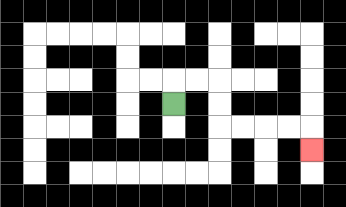{'start': '[7, 4]', 'end': '[13, 6]', 'path_directions': 'U,R,R,D,D,R,R,R,R,D', 'path_coordinates': '[[7, 4], [7, 3], [8, 3], [9, 3], [9, 4], [9, 5], [10, 5], [11, 5], [12, 5], [13, 5], [13, 6]]'}